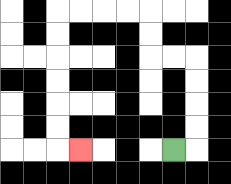{'start': '[7, 6]', 'end': '[3, 6]', 'path_directions': 'R,U,U,U,U,L,L,U,U,L,L,L,L,D,D,D,D,D,D,R', 'path_coordinates': '[[7, 6], [8, 6], [8, 5], [8, 4], [8, 3], [8, 2], [7, 2], [6, 2], [6, 1], [6, 0], [5, 0], [4, 0], [3, 0], [2, 0], [2, 1], [2, 2], [2, 3], [2, 4], [2, 5], [2, 6], [3, 6]]'}